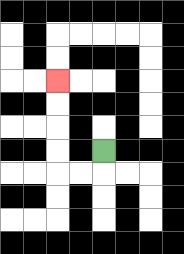{'start': '[4, 6]', 'end': '[2, 3]', 'path_directions': 'D,L,L,U,U,U,U', 'path_coordinates': '[[4, 6], [4, 7], [3, 7], [2, 7], [2, 6], [2, 5], [2, 4], [2, 3]]'}